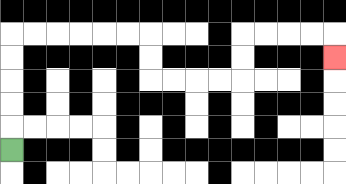{'start': '[0, 6]', 'end': '[14, 2]', 'path_directions': 'U,U,U,U,U,R,R,R,R,R,R,D,D,R,R,R,R,U,U,R,R,R,R,D', 'path_coordinates': '[[0, 6], [0, 5], [0, 4], [0, 3], [0, 2], [0, 1], [1, 1], [2, 1], [3, 1], [4, 1], [5, 1], [6, 1], [6, 2], [6, 3], [7, 3], [8, 3], [9, 3], [10, 3], [10, 2], [10, 1], [11, 1], [12, 1], [13, 1], [14, 1], [14, 2]]'}